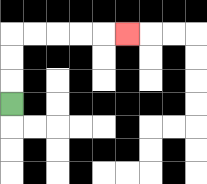{'start': '[0, 4]', 'end': '[5, 1]', 'path_directions': 'U,U,U,R,R,R,R,R', 'path_coordinates': '[[0, 4], [0, 3], [0, 2], [0, 1], [1, 1], [2, 1], [3, 1], [4, 1], [5, 1]]'}